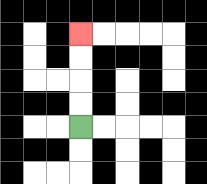{'start': '[3, 5]', 'end': '[3, 1]', 'path_directions': 'U,U,U,U', 'path_coordinates': '[[3, 5], [3, 4], [3, 3], [3, 2], [3, 1]]'}